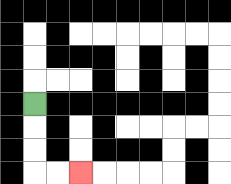{'start': '[1, 4]', 'end': '[3, 7]', 'path_directions': 'D,D,D,R,R', 'path_coordinates': '[[1, 4], [1, 5], [1, 6], [1, 7], [2, 7], [3, 7]]'}